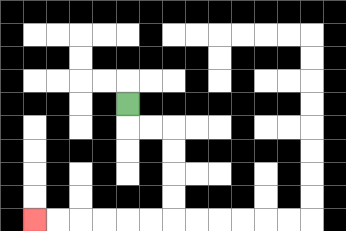{'start': '[5, 4]', 'end': '[1, 9]', 'path_directions': 'D,R,R,D,D,D,D,L,L,L,L,L,L', 'path_coordinates': '[[5, 4], [5, 5], [6, 5], [7, 5], [7, 6], [7, 7], [7, 8], [7, 9], [6, 9], [5, 9], [4, 9], [3, 9], [2, 9], [1, 9]]'}